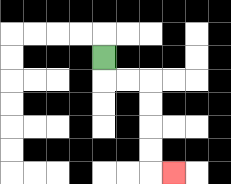{'start': '[4, 2]', 'end': '[7, 7]', 'path_directions': 'D,R,R,D,D,D,D,R', 'path_coordinates': '[[4, 2], [4, 3], [5, 3], [6, 3], [6, 4], [6, 5], [6, 6], [6, 7], [7, 7]]'}